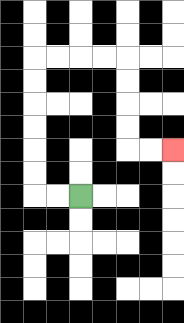{'start': '[3, 8]', 'end': '[7, 6]', 'path_directions': 'L,L,U,U,U,U,U,U,R,R,R,R,D,D,D,D,R,R', 'path_coordinates': '[[3, 8], [2, 8], [1, 8], [1, 7], [1, 6], [1, 5], [1, 4], [1, 3], [1, 2], [2, 2], [3, 2], [4, 2], [5, 2], [5, 3], [5, 4], [5, 5], [5, 6], [6, 6], [7, 6]]'}